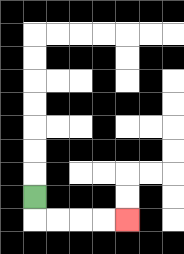{'start': '[1, 8]', 'end': '[5, 9]', 'path_directions': 'D,R,R,R,R', 'path_coordinates': '[[1, 8], [1, 9], [2, 9], [3, 9], [4, 9], [5, 9]]'}